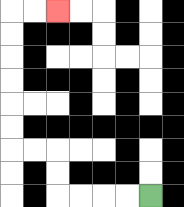{'start': '[6, 8]', 'end': '[2, 0]', 'path_directions': 'L,L,L,L,U,U,L,L,U,U,U,U,U,U,R,R', 'path_coordinates': '[[6, 8], [5, 8], [4, 8], [3, 8], [2, 8], [2, 7], [2, 6], [1, 6], [0, 6], [0, 5], [0, 4], [0, 3], [0, 2], [0, 1], [0, 0], [1, 0], [2, 0]]'}